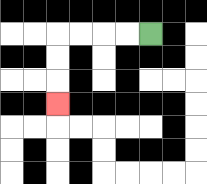{'start': '[6, 1]', 'end': '[2, 4]', 'path_directions': 'L,L,L,L,D,D,D', 'path_coordinates': '[[6, 1], [5, 1], [4, 1], [3, 1], [2, 1], [2, 2], [2, 3], [2, 4]]'}